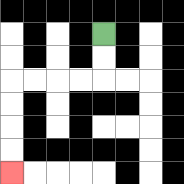{'start': '[4, 1]', 'end': '[0, 7]', 'path_directions': 'D,D,L,L,L,L,D,D,D,D', 'path_coordinates': '[[4, 1], [4, 2], [4, 3], [3, 3], [2, 3], [1, 3], [0, 3], [0, 4], [0, 5], [0, 6], [0, 7]]'}